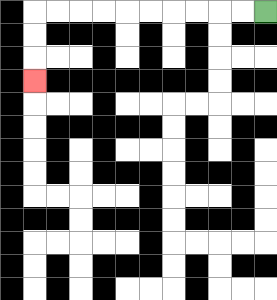{'start': '[11, 0]', 'end': '[1, 3]', 'path_directions': 'L,L,L,L,L,L,L,L,L,L,D,D,D', 'path_coordinates': '[[11, 0], [10, 0], [9, 0], [8, 0], [7, 0], [6, 0], [5, 0], [4, 0], [3, 0], [2, 0], [1, 0], [1, 1], [1, 2], [1, 3]]'}